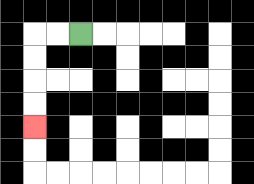{'start': '[3, 1]', 'end': '[1, 5]', 'path_directions': 'L,L,D,D,D,D', 'path_coordinates': '[[3, 1], [2, 1], [1, 1], [1, 2], [1, 3], [1, 4], [1, 5]]'}